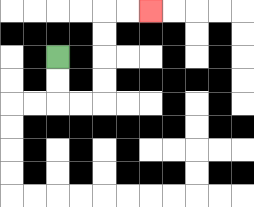{'start': '[2, 2]', 'end': '[6, 0]', 'path_directions': 'D,D,R,R,U,U,U,U,R,R', 'path_coordinates': '[[2, 2], [2, 3], [2, 4], [3, 4], [4, 4], [4, 3], [4, 2], [4, 1], [4, 0], [5, 0], [6, 0]]'}